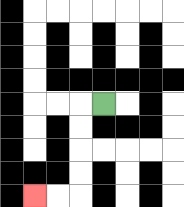{'start': '[4, 4]', 'end': '[1, 8]', 'path_directions': 'L,D,D,D,D,L,L', 'path_coordinates': '[[4, 4], [3, 4], [3, 5], [3, 6], [3, 7], [3, 8], [2, 8], [1, 8]]'}